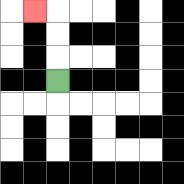{'start': '[2, 3]', 'end': '[1, 0]', 'path_directions': 'U,U,U,L', 'path_coordinates': '[[2, 3], [2, 2], [2, 1], [2, 0], [1, 0]]'}